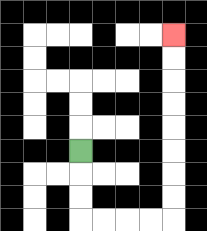{'start': '[3, 6]', 'end': '[7, 1]', 'path_directions': 'D,D,D,R,R,R,R,U,U,U,U,U,U,U,U', 'path_coordinates': '[[3, 6], [3, 7], [3, 8], [3, 9], [4, 9], [5, 9], [6, 9], [7, 9], [7, 8], [7, 7], [7, 6], [7, 5], [7, 4], [7, 3], [7, 2], [7, 1]]'}